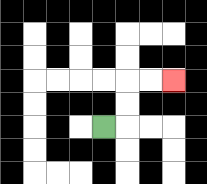{'start': '[4, 5]', 'end': '[7, 3]', 'path_directions': 'R,U,U,R,R', 'path_coordinates': '[[4, 5], [5, 5], [5, 4], [5, 3], [6, 3], [7, 3]]'}